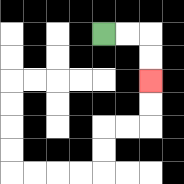{'start': '[4, 1]', 'end': '[6, 3]', 'path_directions': 'R,R,D,D', 'path_coordinates': '[[4, 1], [5, 1], [6, 1], [6, 2], [6, 3]]'}